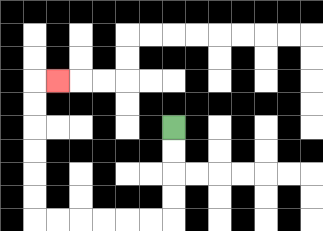{'start': '[7, 5]', 'end': '[2, 3]', 'path_directions': 'D,D,D,D,L,L,L,L,L,L,U,U,U,U,U,U,R', 'path_coordinates': '[[7, 5], [7, 6], [7, 7], [7, 8], [7, 9], [6, 9], [5, 9], [4, 9], [3, 9], [2, 9], [1, 9], [1, 8], [1, 7], [1, 6], [1, 5], [1, 4], [1, 3], [2, 3]]'}